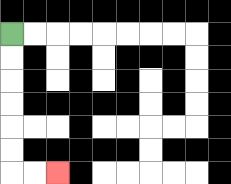{'start': '[0, 1]', 'end': '[2, 7]', 'path_directions': 'D,D,D,D,D,D,R,R', 'path_coordinates': '[[0, 1], [0, 2], [0, 3], [0, 4], [0, 5], [0, 6], [0, 7], [1, 7], [2, 7]]'}